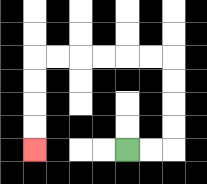{'start': '[5, 6]', 'end': '[1, 6]', 'path_directions': 'R,R,U,U,U,U,L,L,L,L,L,L,D,D,D,D', 'path_coordinates': '[[5, 6], [6, 6], [7, 6], [7, 5], [7, 4], [7, 3], [7, 2], [6, 2], [5, 2], [4, 2], [3, 2], [2, 2], [1, 2], [1, 3], [1, 4], [1, 5], [1, 6]]'}